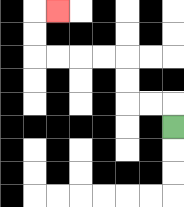{'start': '[7, 5]', 'end': '[2, 0]', 'path_directions': 'U,L,L,U,U,L,L,L,L,U,U,R', 'path_coordinates': '[[7, 5], [7, 4], [6, 4], [5, 4], [5, 3], [5, 2], [4, 2], [3, 2], [2, 2], [1, 2], [1, 1], [1, 0], [2, 0]]'}